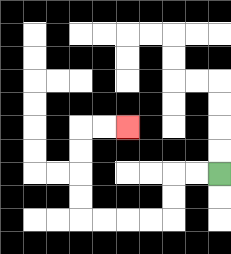{'start': '[9, 7]', 'end': '[5, 5]', 'path_directions': 'L,L,D,D,L,L,L,L,U,U,U,U,R,R', 'path_coordinates': '[[9, 7], [8, 7], [7, 7], [7, 8], [7, 9], [6, 9], [5, 9], [4, 9], [3, 9], [3, 8], [3, 7], [3, 6], [3, 5], [4, 5], [5, 5]]'}